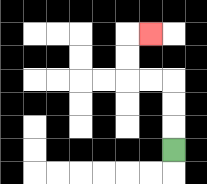{'start': '[7, 6]', 'end': '[6, 1]', 'path_directions': 'U,U,U,L,L,U,U,R', 'path_coordinates': '[[7, 6], [7, 5], [7, 4], [7, 3], [6, 3], [5, 3], [5, 2], [5, 1], [6, 1]]'}